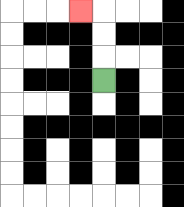{'start': '[4, 3]', 'end': '[3, 0]', 'path_directions': 'U,U,U,L', 'path_coordinates': '[[4, 3], [4, 2], [4, 1], [4, 0], [3, 0]]'}